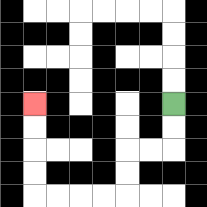{'start': '[7, 4]', 'end': '[1, 4]', 'path_directions': 'D,D,L,L,D,D,L,L,L,L,U,U,U,U', 'path_coordinates': '[[7, 4], [7, 5], [7, 6], [6, 6], [5, 6], [5, 7], [5, 8], [4, 8], [3, 8], [2, 8], [1, 8], [1, 7], [1, 6], [1, 5], [1, 4]]'}